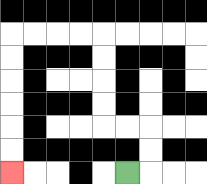{'start': '[5, 7]', 'end': '[0, 7]', 'path_directions': 'R,U,U,L,L,U,U,U,U,L,L,L,L,D,D,D,D,D,D', 'path_coordinates': '[[5, 7], [6, 7], [6, 6], [6, 5], [5, 5], [4, 5], [4, 4], [4, 3], [4, 2], [4, 1], [3, 1], [2, 1], [1, 1], [0, 1], [0, 2], [0, 3], [0, 4], [0, 5], [0, 6], [0, 7]]'}